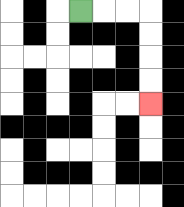{'start': '[3, 0]', 'end': '[6, 4]', 'path_directions': 'R,R,R,D,D,D,D', 'path_coordinates': '[[3, 0], [4, 0], [5, 0], [6, 0], [6, 1], [6, 2], [6, 3], [6, 4]]'}